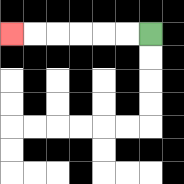{'start': '[6, 1]', 'end': '[0, 1]', 'path_directions': 'L,L,L,L,L,L', 'path_coordinates': '[[6, 1], [5, 1], [4, 1], [3, 1], [2, 1], [1, 1], [0, 1]]'}